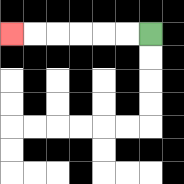{'start': '[6, 1]', 'end': '[0, 1]', 'path_directions': 'L,L,L,L,L,L', 'path_coordinates': '[[6, 1], [5, 1], [4, 1], [3, 1], [2, 1], [1, 1], [0, 1]]'}